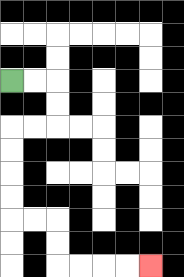{'start': '[0, 3]', 'end': '[6, 11]', 'path_directions': 'R,R,D,D,L,L,D,D,D,D,R,R,D,D,R,R,R,R', 'path_coordinates': '[[0, 3], [1, 3], [2, 3], [2, 4], [2, 5], [1, 5], [0, 5], [0, 6], [0, 7], [0, 8], [0, 9], [1, 9], [2, 9], [2, 10], [2, 11], [3, 11], [4, 11], [5, 11], [6, 11]]'}